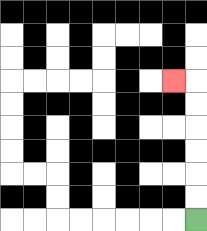{'start': '[8, 9]', 'end': '[7, 3]', 'path_directions': 'U,U,U,U,U,U,L', 'path_coordinates': '[[8, 9], [8, 8], [8, 7], [8, 6], [8, 5], [8, 4], [8, 3], [7, 3]]'}